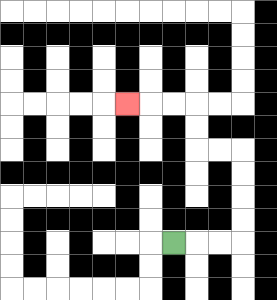{'start': '[7, 10]', 'end': '[5, 4]', 'path_directions': 'R,R,R,U,U,U,U,L,L,U,U,L,L,L', 'path_coordinates': '[[7, 10], [8, 10], [9, 10], [10, 10], [10, 9], [10, 8], [10, 7], [10, 6], [9, 6], [8, 6], [8, 5], [8, 4], [7, 4], [6, 4], [5, 4]]'}